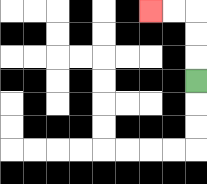{'start': '[8, 3]', 'end': '[6, 0]', 'path_directions': 'U,U,U,L,L', 'path_coordinates': '[[8, 3], [8, 2], [8, 1], [8, 0], [7, 0], [6, 0]]'}